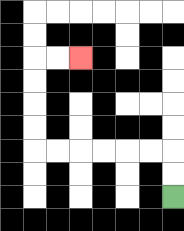{'start': '[7, 8]', 'end': '[3, 2]', 'path_directions': 'U,U,L,L,L,L,L,L,U,U,U,U,R,R', 'path_coordinates': '[[7, 8], [7, 7], [7, 6], [6, 6], [5, 6], [4, 6], [3, 6], [2, 6], [1, 6], [1, 5], [1, 4], [1, 3], [1, 2], [2, 2], [3, 2]]'}